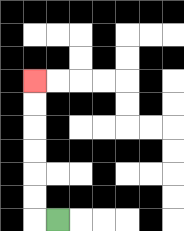{'start': '[2, 9]', 'end': '[1, 3]', 'path_directions': 'L,U,U,U,U,U,U', 'path_coordinates': '[[2, 9], [1, 9], [1, 8], [1, 7], [1, 6], [1, 5], [1, 4], [1, 3]]'}